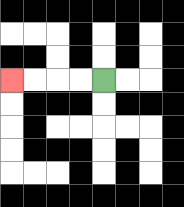{'start': '[4, 3]', 'end': '[0, 3]', 'path_directions': 'L,L,L,L', 'path_coordinates': '[[4, 3], [3, 3], [2, 3], [1, 3], [0, 3]]'}